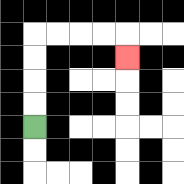{'start': '[1, 5]', 'end': '[5, 2]', 'path_directions': 'U,U,U,U,R,R,R,R,D', 'path_coordinates': '[[1, 5], [1, 4], [1, 3], [1, 2], [1, 1], [2, 1], [3, 1], [4, 1], [5, 1], [5, 2]]'}